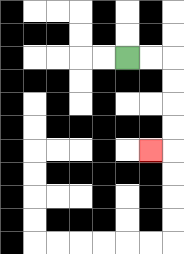{'start': '[5, 2]', 'end': '[6, 6]', 'path_directions': 'R,R,D,D,D,D,L', 'path_coordinates': '[[5, 2], [6, 2], [7, 2], [7, 3], [7, 4], [7, 5], [7, 6], [6, 6]]'}